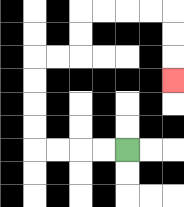{'start': '[5, 6]', 'end': '[7, 3]', 'path_directions': 'L,L,L,L,U,U,U,U,R,R,U,U,R,R,R,R,D,D,D', 'path_coordinates': '[[5, 6], [4, 6], [3, 6], [2, 6], [1, 6], [1, 5], [1, 4], [1, 3], [1, 2], [2, 2], [3, 2], [3, 1], [3, 0], [4, 0], [5, 0], [6, 0], [7, 0], [7, 1], [7, 2], [7, 3]]'}